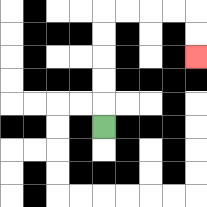{'start': '[4, 5]', 'end': '[8, 2]', 'path_directions': 'U,U,U,U,U,R,R,R,R,D,D', 'path_coordinates': '[[4, 5], [4, 4], [4, 3], [4, 2], [4, 1], [4, 0], [5, 0], [6, 0], [7, 0], [8, 0], [8, 1], [8, 2]]'}